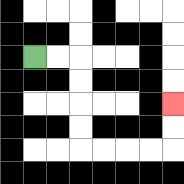{'start': '[1, 2]', 'end': '[7, 4]', 'path_directions': 'R,R,D,D,D,D,R,R,R,R,U,U', 'path_coordinates': '[[1, 2], [2, 2], [3, 2], [3, 3], [3, 4], [3, 5], [3, 6], [4, 6], [5, 6], [6, 6], [7, 6], [7, 5], [7, 4]]'}